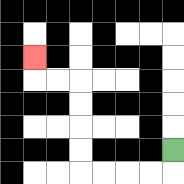{'start': '[7, 6]', 'end': '[1, 2]', 'path_directions': 'D,L,L,L,L,U,U,U,U,L,L,U', 'path_coordinates': '[[7, 6], [7, 7], [6, 7], [5, 7], [4, 7], [3, 7], [3, 6], [3, 5], [3, 4], [3, 3], [2, 3], [1, 3], [1, 2]]'}